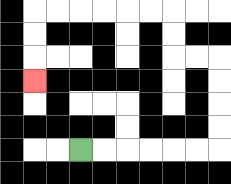{'start': '[3, 6]', 'end': '[1, 3]', 'path_directions': 'R,R,R,R,R,R,U,U,U,U,L,L,U,U,L,L,L,L,L,L,D,D,D', 'path_coordinates': '[[3, 6], [4, 6], [5, 6], [6, 6], [7, 6], [8, 6], [9, 6], [9, 5], [9, 4], [9, 3], [9, 2], [8, 2], [7, 2], [7, 1], [7, 0], [6, 0], [5, 0], [4, 0], [3, 0], [2, 0], [1, 0], [1, 1], [1, 2], [1, 3]]'}